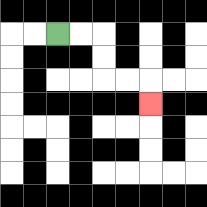{'start': '[2, 1]', 'end': '[6, 4]', 'path_directions': 'R,R,D,D,R,R,D', 'path_coordinates': '[[2, 1], [3, 1], [4, 1], [4, 2], [4, 3], [5, 3], [6, 3], [6, 4]]'}